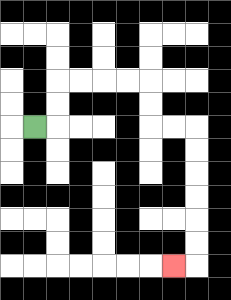{'start': '[1, 5]', 'end': '[7, 11]', 'path_directions': 'R,U,U,R,R,R,R,D,D,R,R,D,D,D,D,D,D,L', 'path_coordinates': '[[1, 5], [2, 5], [2, 4], [2, 3], [3, 3], [4, 3], [5, 3], [6, 3], [6, 4], [6, 5], [7, 5], [8, 5], [8, 6], [8, 7], [8, 8], [8, 9], [8, 10], [8, 11], [7, 11]]'}